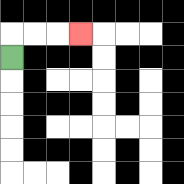{'start': '[0, 2]', 'end': '[3, 1]', 'path_directions': 'U,R,R,R', 'path_coordinates': '[[0, 2], [0, 1], [1, 1], [2, 1], [3, 1]]'}